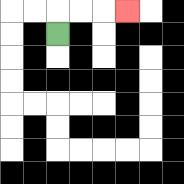{'start': '[2, 1]', 'end': '[5, 0]', 'path_directions': 'U,R,R,R', 'path_coordinates': '[[2, 1], [2, 0], [3, 0], [4, 0], [5, 0]]'}